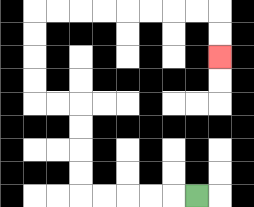{'start': '[8, 8]', 'end': '[9, 2]', 'path_directions': 'L,L,L,L,L,U,U,U,U,L,L,U,U,U,U,R,R,R,R,R,R,R,R,D,D', 'path_coordinates': '[[8, 8], [7, 8], [6, 8], [5, 8], [4, 8], [3, 8], [3, 7], [3, 6], [3, 5], [3, 4], [2, 4], [1, 4], [1, 3], [1, 2], [1, 1], [1, 0], [2, 0], [3, 0], [4, 0], [5, 0], [6, 0], [7, 0], [8, 0], [9, 0], [9, 1], [9, 2]]'}